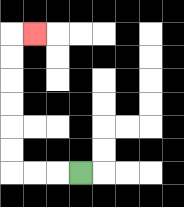{'start': '[3, 7]', 'end': '[1, 1]', 'path_directions': 'L,L,L,U,U,U,U,U,U,R', 'path_coordinates': '[[3, 7], [2, 7], [1, 7], [0, 7], [0, 6], [0, 5], [0, 4], [0, 3], [0, 2], [0, 1], [1, 1]]'}